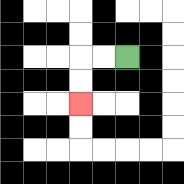{'start': '[5, 2]', 'end': '[3, 4]', 'path_directions': 'L,L,D,D', 'path_coordinates': '[[5, 2], [4, 2], [3, 2], [3, 3], [3, 4]]'}